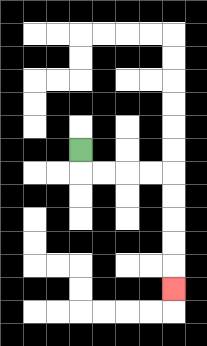{'start': '[3, 6]', 'end': '[7, 12]', 'path_directions': 'D,R,R,R,R,D,D,D,D,D', 'path_coordinates': '[[3, 6], [3, 7], [4, 7], [5, 7], [6, 7], [7, 7], [7, 8], [7, 9], [7, 10], [7, 11], [7, 12]]'}